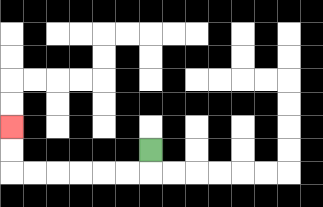{'start': '[6, 6]', 'end': '[0, 5]', 'path_directions': 'D,L,L,L,L,L,L,U,U', 'path_coordinates': '[[6, 6], [6, 7], [5, 7], [4, 7], [3, 7], [2, 7], [1, 7], [0, 7], [0, 6], [0, 5]]'}